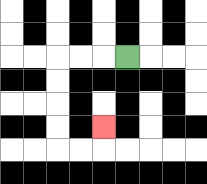{'start': '[5, 2]', 'end': '[4, 5]', 'path_directions': 'L,L,L,D,D,D,D,R,R,U', 'path_coordinates': '[[5, 2], [4, 2], [3, 2], [2, 2], [2, 3], [2, 4], [2, 5], [2, 6], [3, 6], [4, 6], [4, 5]]'}